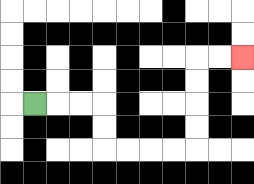{'start': '[1, 4]', 'end': '[10, 2]', 'path_directions': 'R,R,R,D,D,R,R,R,R,U,U,U,U,R,R', 'path_coordinates': '[[1, 4], [2, 4], [3, 4], [4, 4], [4, 5], [4, 6], [5, 6], [6, 6], [7, 6], [8, 6], [8, 5], [8, 4], [8, 3], [8, 2], [9, 2], [10, 2]]'}